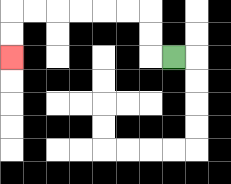{'start': '[7, 2]', 'end': '[0, 2]', 'path_directions': 'L,U,U,L,L,L,L,L,L,D,D', 'path_coordinates': '[[7, 2], [6, 2], [6, 1], [6, 0], [5, 0], [4, 0], [3, 0], [2, 0], [1, 0], [0, 0], [0, 1], [0, 2]]'}